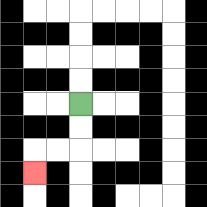{'start': '[3, 4]', 'end': '[1, 7]', 'path_directions': 'D,D,L,L,D', 'path_coordinates': '[[3, 4], [3, 5], [3, 6], [2, 6], [1, 6], [1, 7]]'}